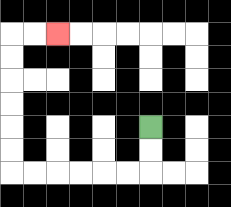{'start': '[6, 5]', 'end': '[2, 1]', 'path_directions': 'D,D,L,L,L,L,L,L,U,U,U,U,U,U,R,R', 'path_coordinates': '[[6, 5], [6, 6], [6, 7], [5, 7], [4, 7], [3, 7], [2, 7], [1, 7], [0, 7], [0, 6], [0, 5], [0, 4], [0, 3], [0, 2], [0, 1], [1, 1], [2, 1]]'}